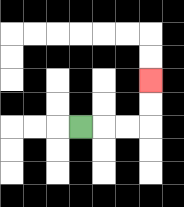{'start': '[3, 5]', 'end': '[6, 3]', 'path_directions': 'R,R,R,U,U', 'path_coordinates': '[[3, 5], [4, 5], [5, 5], [6, 5], [6, 4], [6, 3]]'}